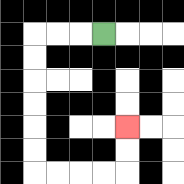{'start': '[4, 1]', 'end': '[5, 5]', 'path_directions': 'L,L,L,D,D,D,D,D,D,R,R,R,R,U,U', 'path_coordinates': '[[4, 1], [3, 1], [2, 1], [1, 1], [1, 2], [1, 3], [1, 4], [1, 5], [1, 6], [1, 7], [2, 7], [3, 7], [4, 7], [5, 7], [5, 6], [5, 5]]'}